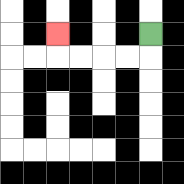{'start': '[6, 1]', 'end': '[2, 1]', 'path_directions': 'D,L,L,L,L,U', 'path_coordinates': '[[6, 1], [6, 2], [5, 2], [4, 2], [3, 2], [2, 2], [2, 1]]'}